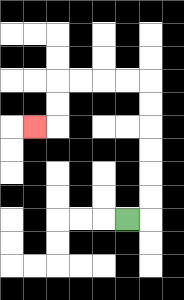{'start': '[5, 9]', 'end': '[1, 5]', 'path_directions': 'R,U,U,U,U,U,U,L,L,L,L,D,D,L', 'path_coordinates': '[[5, 9], [6, 9], [6, 8], [6, 7], [6, 6], [6, 5], [6, 4], [6, 3], [5, 3], [4, 3], [3, 3], [2, 3], [2, 4], [2, 5], [1, 5]]'}